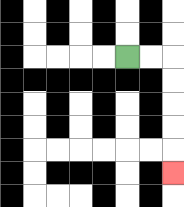{'start': '[5, 2]', 'end': '[7, 7]', 'path_directions': 'R,R,D,D,D,D,D', 'path_coordinates': '[[5, 2], [6, 2], [7, 2], [7, 3], [7, 4], [7, 5], [7, 6], [7, 7]]'}